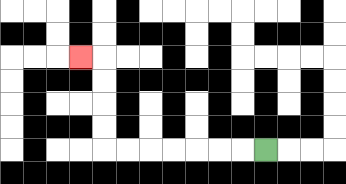{'start': '[11, 6]', 'end': '[3, 2]', 'path_directions': 'L,L,L,L,L,L,L,U,U,U,U,L', 'path_coordinates': '[[11, 6], [10, 6], [9, 6], [8, 6], [7, 6], [6, 6], [5, 6], [4, 6], [4, 5], [4, 4], [4, 3], [4, 2], [3, 2]]'}